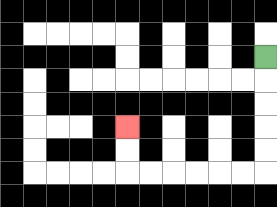{'start': '[11, 2]', 'end': '[5, 5]', 'path_directions': 'D,D,D,D,D,L,L,L,L,L,L,U,U', 'path_coordinates': '[[11, 2], [11, 3], [11, 4], [11, 5], [11, 6], [11, 7], [10, 7], [9, 7], [8, 7], [7, 7], [6, 7], [5, 7], [5, 6], [5, 5]]'}